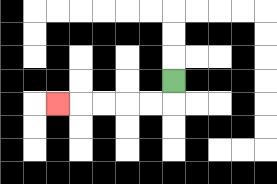{'start': '[7, 3]', 'end': '[2, 4]', 'path_directions': 'D,L,L,L,L,L', 'path_coordinates': '[[7, 3], [7, 4], [6, 4], [5, 4], [4, 4], [3, 4], [2, 4]]'}